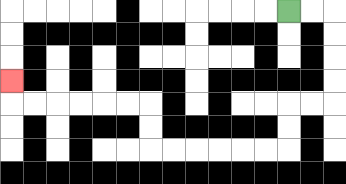{'start': '[12, 0]', 'end': '[0, 3]', 'path_directions': 'R,R,D,D,D,D,L,L,D,D,L,L,L,L,L,L,U,U,L,L,L,L,L,L,U', 'path_coordinates': '[[12, 0], [13, 0], [14, 0], [14, 1], [14, 2], [14, 3], [14, 4], [13, 4], [12, 4], [12, 5], [12, 6], [11, 6], [10, 6], [9, 6], [8, 6], [7, 6], [6, 6], [6, 5], [6, 4], [5, 4], [4, 4], [3, 4], [2, 4], [1, 4], [0, 4], [0, 3]]'}